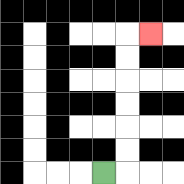{'start': '[4, 7]', 'end': '[6, 1]', 'path_directions': 'R,U,U,U,U,U,U,R', 'path_coordinates': '[[4, 7], [5, 7], [5, 6], [5, 5], [5, 4], [5, 3], [5, 2], [5, 1], [6, 1]]'}